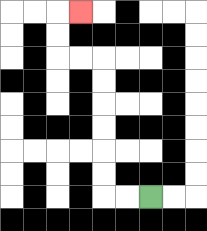{'start': '[6, 8]', 'end': '[3, 0]', 'path_directions': 'L,L,U,U,U,U,U,U,L,L,U,U,R', 'path_coordinates': '[[6, 8], [5, 8], [4, 8], [4, 7], [4, 6], [4, 5], [4, 4], [4, 3], [4, 2], [3, 2], [2, 2], [2, 1], [2, 0], [3, 0]]'}